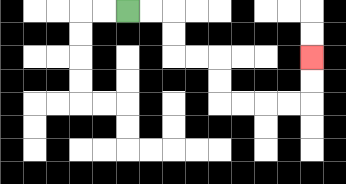{'start': '[5, 0]', 'end': '[13, 2]', 'path_directions': 'R,R,D,D,R,R,D,D,R,R,R,R,U,U', 'path_coordinates': '[[5, 0], [6, 0], [7, 0], [7, 1], [7, 2], [8, 2], [9, 2], [9, 3], [9, 4], [10, 4], [11, 4], [12, 4], [13, 4], [13, 3], [13, 2]]'}